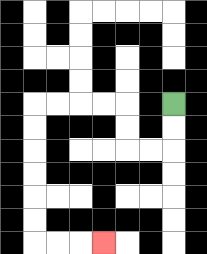{'start': '[7, 4]', 'end': '[4, 10]', 'path_directions': 'D,D,L,L,U,U,L,L,L,L,D,D,D,D,D,D,R,R,R', 'path_coordinates': '[[7, 4], [7, 5], [7, 6], [6, 6], [5, 6], [5, 5], [5, 4], [4, 4], [3, 4], [2, 4], [1, 4], [1, 5], [1, 6], [1, 7], [1, 8], [1, 9], [1, 10], [2, 10], [3, 10], [4, 10]]'}